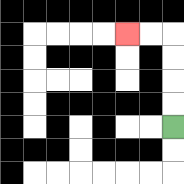{'start': '[7, 5]', 'end': '[5, 1]', 'path_directions': 'U,U,U,U,L,L', 'path_coordinates': '[[7, 5], [7, 4], [7, 3], [7, 2], [7, 1], [6, 1], [5, 1]]'}